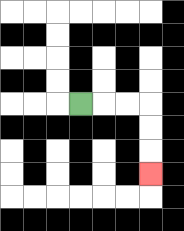{'start': '[3, 4]', 'end': '[6, 7]', 'path_directions': 'R,R,R,D,D,D', 'path_coordinates': '[[3, 4], [4, 4], [5, 4], [6, 4], [6, 5], [6, 6], [6, 7]]'}